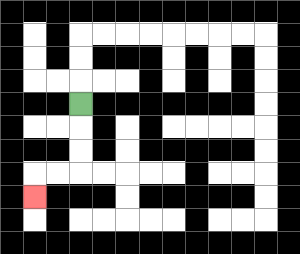{'start': '[3, 4]', 'end': '[1, 8]', 'path_directions': 'D,D,D,L,L,D', 'path_coordinates': '[[3, 4], [3, 5], [3, 6], [3, 7], [2, 7], [1, 7], [1, 8]]'}